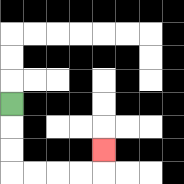{'start': '[0, 4]', 'end': '[4, 6]', 'path_directions': 'D,D,D,R,R,R,R,U', 'path_coordinates': '[[0, 4], [0, 5], [0, 6], [0, 7], [1, 7], [2, 7], [3, 7], [4, 7], [4, 6]]'}